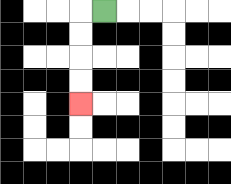{'start': '[4, 0]', 'end': '[3, 4]', 'path_directions': 'L,D,D,D,D', 'path_coordinates': '[[4, 0], [3, 0], [3, 1], [3, 2], [3, 3], [3, 4]]'}